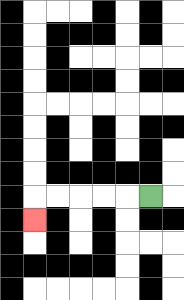{'start': '[6, 8]', 'end': '[1, 9]', 'path_directions': 'L,L,L,L,L,D', 'path_coordinates': '[[6, 8], [5, 8], [4, 8], [3, 8], [2, 8], [1, 8], [1, 9]]'}